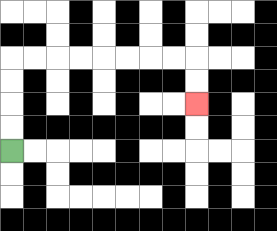{'start': '[0, 6]', 'end': '[8, 4]', 'path_directions': 'U,U,U,U,R,R,R,R,R,R,R,R,D,D', 'path_coordinates': '[[0, 6], [0, 5], [0, 4], [0, 3], [0, 2], [1, 2], [2, 2], [3, 2], [4, 2], [5, 2], [6, 2], [7, 2], [8, 2], [8, 3], [8, 4]]'}